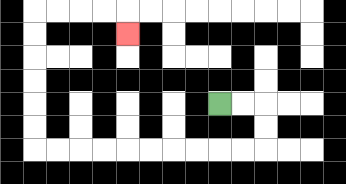{'start': '[9, 4]', 'end': '[5, 1]', 'path_directions': 'R,R,D,D,L,L,L,L,L,L,L,L,L,L,U,U,U,U,U,U,R,R,R,R,D', 'path_coordinates': '[[9, 4], [10, 4], [11, 4], [11, 5], [11, 6], [10, 6], [9, 6], [8, 6], [7, 6], [6, 6], [5, 6], [4, 6], [3, 6], [2, 6], [1, 6], [1, 5], [1, 4], [1, 3], [1, 2], [1, 1], [1, 0], [2, 0], [3, 0], [4, 0], [5, 0], [5, 1]]'}